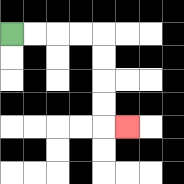{'start': '[0, 1]', 'end': '[5, 5]', 'path_directions': 'R,R,R,R,D,D,D,D,R', 'path_coordinates': '[[0, 1], [1, 1], [2, 1], [3, 1], [4, 1], [4, 2], [4, 3], [4, 4], [4, 5], [5, 5]]'}